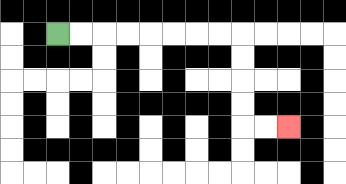{'start': '[2, 1]', 'end': '[12, 5]', 'path_directions': 'R,R,R,R,R,R,R,R,D,D,D,D,R,R', 'path_coordinates': '[[2, 1], [3, 1], [4, 1], [5, 1], [6, 1], [7, 1], [8, 1], [9, 1], [10, 1], [10, 2], [10, 3], [10, 4], [10, 5], [11, 5], [12, 5]]'}